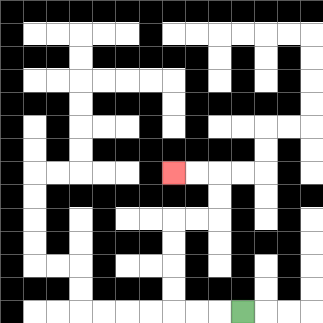{'start': '[10, 13]', 'end': '[7, 7]', 'path_directions': 'L,L,L,U,U,U,U,R,R,U,U,L,L', 'path_coordinates': '[[10, 13], [9, 13], [8, 13], [7, 13], [7, 12], [7, 11], [7, 10], [7, 9], [8, 9], [9, 9], [9, 8], [9, 7], [8, 7], [7, 7]]'}